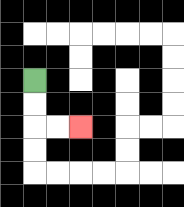{'start': '[1, 3]', 'end': '[3, 5]', 'path_directions': 'D,D,R,R', 'path_coordinates': '[[1, 3], [1, 4], [1, 5], [2, 5], [3, 5]]'}